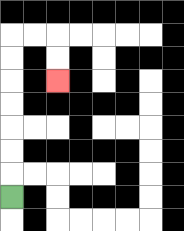{'start': '[0, 8]', 'end': '[2, 3]', 'path_directions': 'U,U,U,U,U,U,U,R,R,D,D', 'path_coordinates': '[[0, 8], [0, 7], [0, 6], [0, 5], [0, 4], [0, 3], [0, 2], [0, 1], [1, 1], [2, 1], [2, 2], [2, 3]]'}